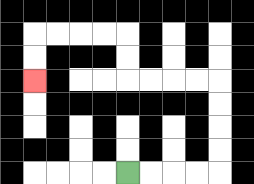{'start': '[5, 7]', 'end': '[1, 3]', 'path_directions': 'R,R,R,R,U,U,U,U,L,L,L,L,U,U,L,L,L,L,D,D', 'path_coordinates': '[[5, 7], [6, 7], [7, 7], [8, 7], [9, 7], [9, 6], [9, 5], [9, 4], [9, 3], [8, 3], [7, 3], [6, 3], [5, 3], [5, 2], [5, 1], [4, 1], [3, 1], [2, 1], [1, 1], [1, 2], [1, 3]]'}